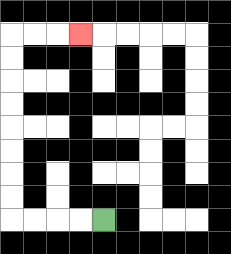{'start': '[4, 9]', 'end': '[3, 1]', 'path_directions': 'L,L,L,L,U,U,U,U,U,U,U,U,R,R,R', 'path_coordinates': '[[4, 9], [3, 9], [2, 9], [1, 9], [0, 9], [0, 8], [0, 7], [0, 6], [0, 5], [0, 4], [0, 3], [0, 2], [0, 1], [1, 1], [2, 1], [3, 1]]'}